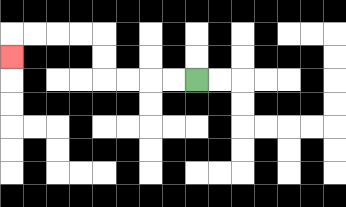{'start': '[8, 3]', 'end': '[0, 2]', 'path_directions': 'L,L,L,L,U,U,L,L,L,L,D', 'path_coordinates': '[[8, 3], [7, 3], [6, 3], [5, 3], [4, 3], [4, 2], [4, 1], [3, 1], [2, 1], [1, 1], [0, 1], [0, 2]]'}